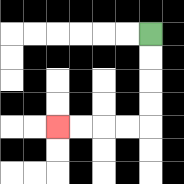{'start': '[6, 1]', 'end': '[2, 5]', 'path_directions': 'D,D,D,D,L,L,L,L', 'path_coordinates': '[[6, 1], [6, 2], [6, 3], [6, 4], [6, 5], [5, 5], [4, 5], [3, 5], [2, 5]]'}